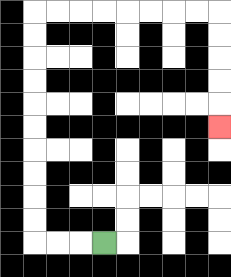{'start': '[4, 10]', 'end': '[9, 5]', 'path_directions': 'L,L,L,U,U,U,U,U,U,U,U,U,U,R,R,R,R,R,R,R,R,D,D,D,D,D', 'path_coordinates': '[[4, 10], [3, 10], [2, 10], [1, 10], [1, 9], [1, 8], [1, 7], [1, 6], [1, 5], [1, 4], [1, 3], [1, 2], [1, 1], [1, 0], [2, 0], [3, 0], [4, 0], [5, 0], [6, 0], [7, 0], [8, 0], [9, 0], [9, 1], [9, 2], [9, 3], [9, 4], [9, 5]]'}